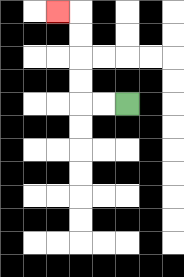{'start': '[5, 4]', 'end': '[2, 0]', 'path_directions': 'L,L,U,U,U,U,L', 'path_coordinates': '[[5, 4], [4, 4], [3, 4], [3, 3], [3, 2], [3, 1], [3, 0], [2, 0]]'}